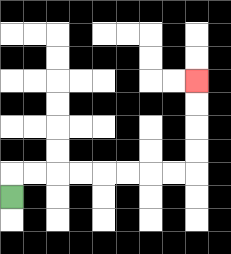{'start': '[0, 8]', 'end': '[8, 3]', 'path_directions': 'U,R,R,R,R,R,R,R,R,U,U,U,U', 'path_coordinates': '[[0, 8], [0, 7], [1, 7], [2, 7], [3, 7], [4, 7], [5, 7], [6, 7], [7, 7], [8, 7], [8, 6], [8, 5], [8, 4], [8, 3]]'}